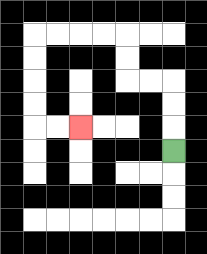{'start': '[7, 6]', 'end': '[3, 5]', 'path_directions': 'U,U,U,L,L,U,U,L,L,L,L,D,D,D,D,R,R', 'path_coordinates': '[[7, 6], [7, 5], [7, 4], [7, 3], [6, 3], [5, 3], [5, 2], [5, 1], [4, 1], [3, 1], [2, 1], [1, 1], [1, 2], [1, 3], [1, 4], [1, 5], [2, 5], [3, 5]]'}